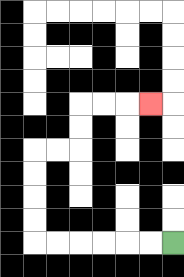{'start': '[7, 10]', 'end': '[6, 4]', 'path_directions': 'L,L,L,L,L,L,U,U,U,U,R,R,U,U,R,R,R', 'path_coordinates': '[[7, 10], [6, 10], [5, 10], [4, 10], [3, 10], [2, 10], [1, 10], [1, 9], [1, 8], [1, 7], [1, 6], [2, 6], [3, 6], [3, 5], [3, 4], [4, 4], [5, 4], [6, 4]]'}